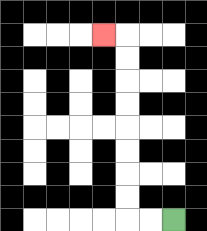{'start': '[7, 9]', 'end': '[4, 1]', 'path_directions': 'L,L,U,U,U,U,U,U,U,U,L', 'path_coordinates': '[[7, 9], [6, 9], [5, 9], [5, 8], [5, 7], [5, 6], [5, 5], [5, 4], [5, 3], [5, 2], [5, 1], [4, 1]]'}